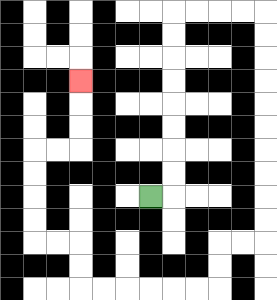{'start': '[6, 8]', 'end': '[3, 3]', 'path_directions': 'R,U,U,U,U,U,U,U,U,R,R,R,R,D,D,D,D,D,D,D,D,D,D,L,L,D,D,L,L,L,L,L,L,U,U,L,L,U,U,U,U,R,R,U,U,U', 'path_coordinates': '[[6, 8], [7, 8], [7, 7], [7, 6], [7, 5], [7, 4], [7, 3], [7, 2], [7, 1], [7, 0], [8, 0], [9, 0], [10, 0], [11, 0], [11, 1], [11, 2], [11, 3], [11, 4], [11, 5], [11, 6], [11, 7], [11, 8], [11, 9], [11, 10], [10, 10], [9, 10], [9, 11], [9, 12], [8, 12], [7, 12], [6, 12], [5, 12], [4, 12], [3, 12], [3, 11], [3, 10], [2, 10], [1, 10], [1, 9], [1, 8], [1, 7], [1, 6], [2, 6], [3, 6], [3, 5], [3, 4], [3, 3]]'}